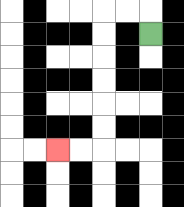{'start': '[6, 1]', 'end': '[2, 6]', 'path_directions': 'U,L,L,D,D,D,D,D,D,L,L', 'path_coordinates': '[[6, 1], [6, 0], [5, 0], [4, 0], [4, 1], [4, 2], [4, 3], [4, 4], [4, 5], [4, 6], [3, 6], [2, 6]]'}